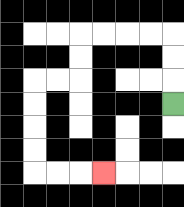{'start': '[7, 4]', 'end': '[4, 7]', 'path_directions': 'U,U,U,L,L,L,L,D,D,L,L,D,D,D,D,R,R,R', 'path_coordinates': '[[7, 4], [7, 3], [7, 2], [7, 1], [6, 1], [5, 1], [4, 1], [3, 1], [3, 2], [3, 3], [2, 3], [1, 3], [1, 4], [1, 5], [1, 6], [1, 7], [2, 7], [3, 7], [4, 7]]'}